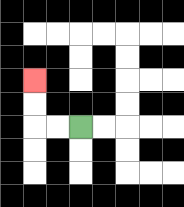{'start': '[3, 5]', 'end': '[1, 3]', 'path_directions': 'L,L,U,U', 'path_coordinates': '[[3, 5], [2, 5], [1, 5], [1, 4], [1, 3]]'}